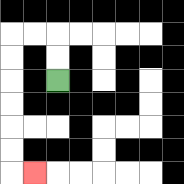{'start': '[2, 3]', 'end': '[1, 7]', 'path_directions': 'U,U,L,L,D,D,D,D,D,D,R', 'path_coordinates': '[[2, 3], [2, 2], [2, 1], [1, 1], [0, 1], [0, 2], [0, 3], [0, 4], [0, 5], [0, 6], [0, 7], [1, 7]]'}